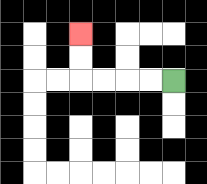{'start': '[7, 3]', 'end': '[3, 1]', 'path_directions': 'L,L,L,L,U,U', 'path_coordinates': '[[7, 3], [6, 3], [5, 3], [4, 3], [3, 3], [3, 2], [3, 1]]'}